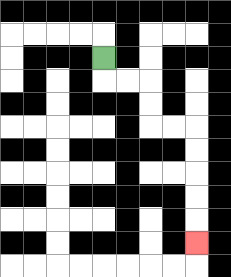{'start': '[4, 2]', 'end': '[8, 10]', 'path_directions': 'D,R,R,D,D,R,R,D,D,D,D,D', 'path_coordinates': '[[4, 2], [4, 3], [5, 3], [6, 3], [6, 4], [6, 5], [7, 5], [8, 5], [8, 6], [8, 7], [8, 8], [8, 9], [8, 10]]'}